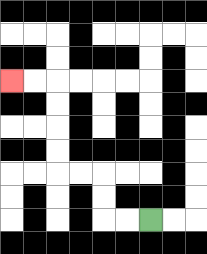{'start': '[6, 9]', 'end': '[0, 3]', 'path_directions': 'L,L,U,U,L,L,U,U,U,U,L,L', 'path_coordinates': '[[6, 9], [5, 9], [4, 9], [4, 8], [4, 7], [3, 7], [2, 7], [2, 6], [2, 5], [2, 4], [2, 3], [1, 3], [0, 3]]'}